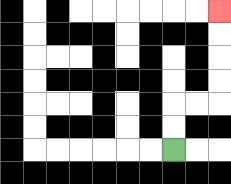{'start': '[7, 6]', 'end': '[9, 0]', 'path_directions': 'U,U,R,R,U,U,U,U', 'path_coordinates': '[[7, 6], [7, 5], [7, 4], [8, 4], [9, 4], [9, 3], [9, 2], [9, 1], [9, 0]]'}